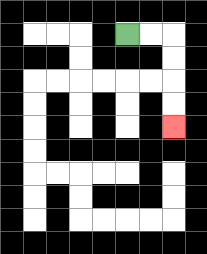{'start': '[5, 1]', 'end': '[7, 5]', 'path_directions': 'R,R,D,D,D,D', 'path_coordinates': '[[5, 1], [6, 1], [7, 1], [7, 2], [7, 3], [7, 4], [7, 5]]'}